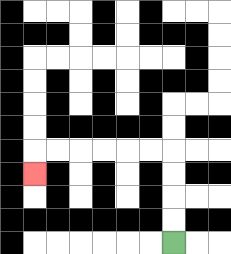{'start': '[7, 10]', 'end': '[1, 7]', 'path_directions': 'U,U,U,U,L,L,L,L,L,L,D', 'path_coordinates': '[[7, 10], [7, 9], [7, 8], [7, 7], [7, 6], [6, 6], [5, 6], [4, 6], [3, 6], [2, 6], [1, 6], [1, 7]]'}